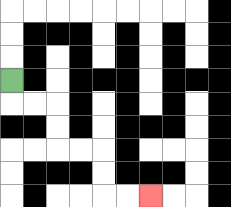{'start': '[0, 3]', 'end': '[6, 8]', 'path_directions': 'D,R,R,D,D,R,R,D,D,R,R', 'path_coordinates': '[[0, 3], [0, 4], [1, 4], [2, 4], [2, 5], [2, 6], [3, 6], [4, 6], [4, 7], [4, 8], [5, 8], [6, 8]]'}